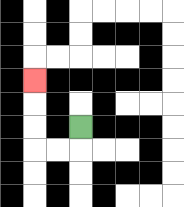{'start': '[3, 5]', 'end': '[1, 3]', 'path_directions': 'D,L,L,U,U,U', 'path_coordinates': '[[3, 5], [3, 6], [2, 6], [1, 6], [1, 5], [1, 4], [1, 3]]'}